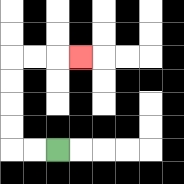{'start': '[2, 6]', 'end': '[3, 2]', 'path_directions': 'L,L,U,U,U,U,R,R,R', 'path_coordinates': '[[2, 6], [1, 6], [0, 6], [0, 5], [0, 4], [0, 3], [0, 2], [1, 2], [2, 2], [3, 2]]'}